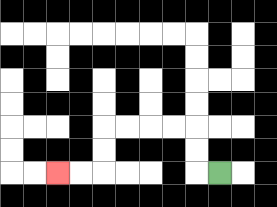{'start': '[9, 7]', 'end': '[2, 7]', 'path_directions': 'L,U,U,L,L,L,L,D,D,L,L', 'path_coordinates': '[[9, 7], [8, 7], [8, 6], [8, 5], [7, 5], [6, 5], [5, 5], [4, 5], [4, 6], [4, 7], [3, 7], [2, 7]]'}